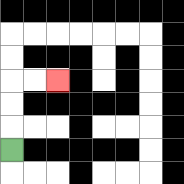{'start': '[0, 6]', 'end': '[2, 3]', 'path_directions': 'U,U,U,R,R', 'path_coordinates': '[[0, 6], [0, 5], [0, 4], [0, 3], [1, 3], [2, 3]]'}